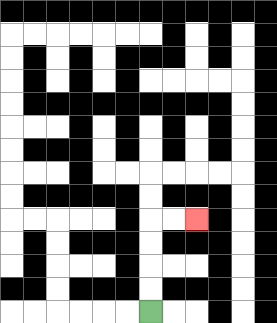{'start': '[6, 13]', 'end': '[8, 9]', 'path_directions': 'U,U,U,U,R,R', 'path_coordinates': '[[6, 13], [6, 12], [6, 11], [6, 10], [6, 9], [7, 9], [8, 9]]'}